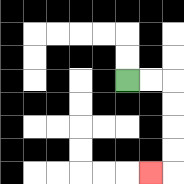{'start': '[5, 3]', 'end': '[6, 7]', 'path_directions': 'R,R,D,D,D,D,L', 'path_coordinates': '[[5, 3], [6, 3], [7, 3], [7, 4], [7, 5], [7, 6], [7, 7], [6, 7]]'}